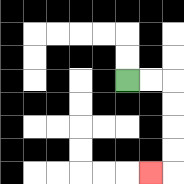{'start': '[5, 3]', 'end': '[6, 7]', 'path_directions': 'R,R,D,D,D,D,L', 'path_coordinates': '[[5, 3], [6, 3], [7, 3], [7, 4], [7, 5], [7, 6], [7, 7], [6, 7]]'}